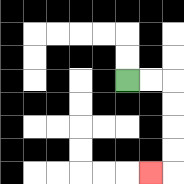{'start': '[5, 3]', 'end': '[6, 7]', 'path_directions': 'R,R,D,D,D,D,L', 'path_coordinates': '[[5, 3], [6, 3], [7, 3], [7, 4], [7, 5], [7, 6], [7, 7], [6, 7]]'}